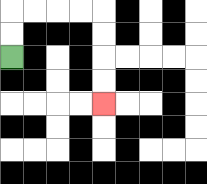{'start': '[0, 2]', 'end': '[4, 4]', 'path_directions': 'U,U,R,R,R,R,D,D,D,D', 'path_coordinates': '[[0, 2], [0, 1], [0, 0], [1, 0], [2, 0], [3, 0], [4, 0], [4, 1], [4, 2], [4, 3], [4, 4]]'}